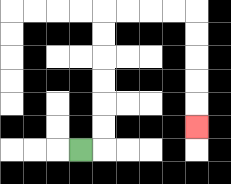{'start': '[3, 6]', 'end': '[8, 5]', 'path_directions': 'R,U,U,U,U,U,U,R,R,R,R,D,D,D,D,D', 'path_coordinates': '[[3, 6], [4, 6], [4, 5], [4, 4], [4, 3], [4, 2], [4, 1], [4, 0], [5, 0], [6, 0], [7, 0], [8, 0], [8, 1], [8, 2], [8, 3], [8, 4], [8, 5]]'}